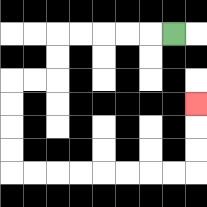{'start': '[7, 1]', 'end': '[8, 4]', 'path_directions': 'L,L,L,L,L,D,D,L,L,D,D,D,D,R,R,R,R,R,R,R,R,U,U,U', 'path_coordinates': '[[7, 1], [6, 1], [5, 1], [4, 1], [3, 1], [2, 1], [2, 2], [2, 3], [1, 3], [0, 3], [0, 4], [0, 5], [0, 6], [0, 7], [1, 7], [2, 7], [3, 7], [4, 7], [5, 7], [6, 7], [7, 7], [8, 7], [8, 6], [8, 5], [8, 4]]'}